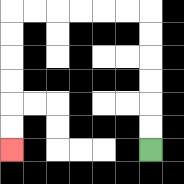{'start': '[6, 6]', 'end': '[0, 6]', 'path_directions': 'U,U,U,U,U,U,L,L,L,L,L,L,D,D,D,D,D,D', 'path_coordinates': '[[6, 6], [6, 5], [6, 4], [6, 3], [6, 2], [6, 1], [6, 0], [5, 0], [4, 0], [3, 0], [2, 0], [1, 0], [0, 0], [0, 1], [0, 2], [0, 3], [0, 4], [0, 5], [0, 6]]'}